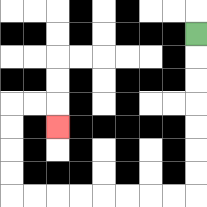{'start': '[8, 1]', 'end': '[2, 5]', 'path_directions': 'D,D,D,D,D,D,D,L,L,L,L,L,L,L,L,U,U,U,U,R,R,D', 'path_coordinates': '[[8, 1], [8, 2], [8, 3], [8, 4], [8, 5], [8, 6], [8, 7], [8, 8], [7, 8], [6, 8], [5, 8], [4, 8], [3, 8], [2, 8], [1, 8], [0, 8], [0, 7], [0, 6], [0, 5], [0, 4], [1, 4], [2, 4], [2, 5]]'}